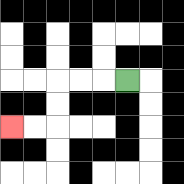{'start': '[5, 3]', 'end': '[0, 5]', 'path_directions': 'L,L,L,D,D,L,L', 'path_coordinates': '[[5, 3], [4, 3], [3, 3], [2, 3], [2, 4], [2, 5], [1, 5], [0, 5]]'}